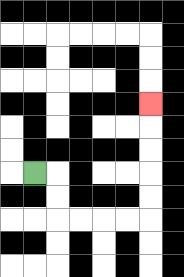{'start': '[1, 7]', 'end': '[6, 4]', 'path_directions': 'R,D,D,R,R,R,R,U,U,U,U,U', 'path_coordinates': '[[1, 7], [2, 7], [2, 8], [2, 9], [3, 9], [4, 9], [5, 9], [6, 9], [6, 8], [6, 7], [6, 6], [6, 5], [6, 4]]'}